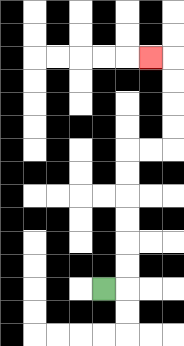{'start': '[4, 12]', 'end': '[6, 2]', 'path_directions': 'R,U,U,U,U,U,U,R,R,U,U,U,U,L', 'path_coordinates': '[[4, 12], [5, 12], [5, 11], [5, 10], [5, 9], [5, 8], [5, 7], [5, 6], [6, 6], [7, 6], [7, 5], [7, 4], [7, 3], [7, 2], [6, 2]]'}